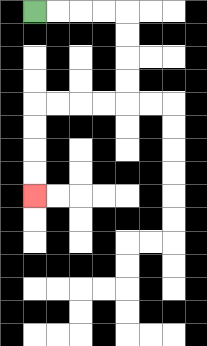{'start': '[1, 0]', 'end': '[1, 8]', 'path_directions': 'R,R,R,R,D,D,D,D,L,L,L,L,D,D,D,D', 'path_coordinates': '[[1, 0], [2, 0], [3, 0], [4, 0], [5, 0], [5, 1], [5, 2], [5, 3], [5, 4], [4, 4], [3, 4], [2, 4], [1, 4], [1, 5], [1, 6], [1, 7], [1, 8]]'}